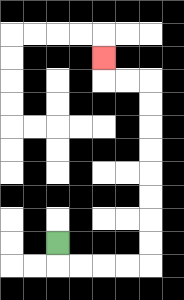{'start': '[2, 10]', 'end': '[4, 2]', 'path_directions': 'D,R,R,R,R,U,U,U,U,U,U,U,U,L,L,U', 'path_coordinates': '[[2, 10], [2, 11], [3, 11], [4, 11], [5, 11], [6, 11], [6, 10], [6, 9], [6, 8], [6, 7], [6, 6], [6, 5], [6, 4], [6, 3], [5, 3], [4, 3], [4, 2]]'}